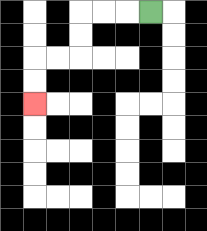{'start': '[6, 0]', 'end': '[1, 4]', 'path_directions': 'L,L,L,D,D,L,L,D,D', 'path_coordinates': '[[6, 0], [5, 0], [4, 0], [3, 0], [3, 1], [3, 2], [2, 2], [1, 2], [1, 3], [1, 4]]'}